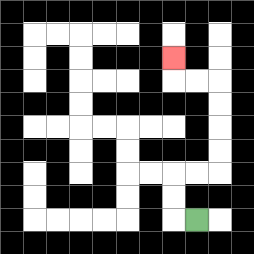{'start': '[8, 9]', 'end': '[7, 2]', 'path_directions': 'L,U,U,R,R,U,U,U,U,L,L,U', 'path_coordinates': '[[8, 9], [7, 9], [7, 8], [7, 7], [8, 7], [9, 7], [9, 6], [9, 5], [9, 4], [9, 3], [8, 3], [7, 3], [7, 2]]'}